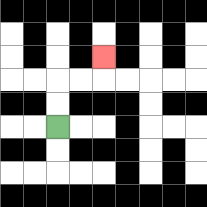{'start': '[2, 5]', 'end': '[4, 2]', 'path_directions': 'U,U,R,R,U', 'path_coordinates': '[[2, 5], [2, 4], [2, 3], [3, 3], [4, 3], [4, 2]]'}